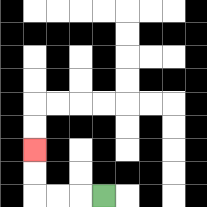{'start': '[4, 8]', 'end': '[1, 6]', 'path_directions': 'L,L,L,U,U', 'path_coordinates': '[[4, 8], [3, 8], [2, 8], [1, 8], [1, 7], [1, 6]]'}